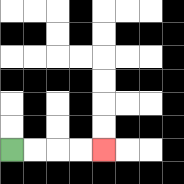{'start': '[0, 6]', 'end': '[4, 6]', 'path_directions': 'R,R,R,R', 'path_coordinates': '[[0, 6], [1, 6], [2, 6], [3, 6], [4, 6]]'}